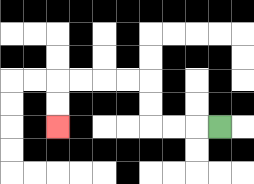{'start': '[9, 5]', 'end': '[2, 5]', 'path_directions': 'L,L,L,U,U,L,L,L,L,D,D', 'path_coordinates': '[[9, 5], [8, 5], [7, 5], [6, 5], [6, 4], [6, 3], [5, 3], [4, 3], [3, 3], [2, 3], [2, 4], [2, 5]]'}